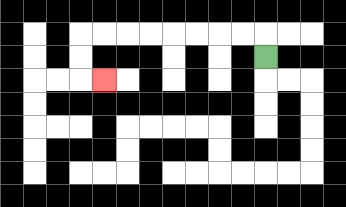{'start': '[11, 2]', 'end': '[4, 3]', 'path_directions': 'U,L,L,L,L,L,L,L,L,D,D,R', 'path_coordinates': '[[11, 2], [11, 1], [10, 1], [9, 1], [8, 1], [7, 1], [6, 1], [5, 1], [4, 1], [3, 1], [3, 2], [3, 3], [4, 3]]'}